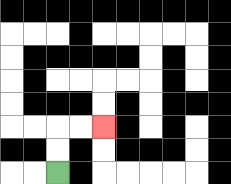{'start': '[2, 7]', 'end': '[4, 5]', 'path_directions': 'U,U,R,R', 'path_coordinates': '[[2, 7], [2, 6], [2, 5], [3, 5], [4, 5]]'}